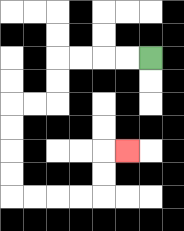{'start': '[6, 2]', 'end': '[5, 6]', 'path_directions': 'L,L,L,L,D,D,L,L,D,D,D,D,R,R,R,R,U,U,R', 'path_coordinates': '[[6, 2], [5, 2], [4, 2], [3, 2], [2, 2], [2, 3], [2, 4], [1, 4], [0, 4], [0, 5], [0, 6], [0, 7], [0, 8], [1, 8], [2, 8], [3, 8], [4, 8], [4, 7], [4, 6], [5, 6]]'}